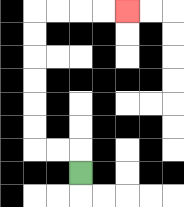{'start': '[3, 7]', 'end': '[5, 0]', 'path_directions': 'U,L,L,U,U,U,U,U,U,R,R,R,R', 'path_coordinates': '[[3, 7], [3, 6], [2, 6], [1, 6], [1, 5], [1, 4], [1, 3], [1, 2], [1, 1], [1, 0], [2, 0], [3, 0], [4, 0], [5, 0]]'}